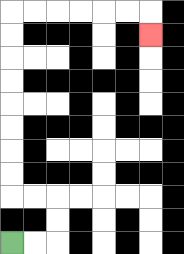{'start': '[0, 10]', 'end': '[6, 1]', 'path_directions': 'R,R,U,U,L,L,U,U,U,U,U,U,U,U,R,R,R,R,R,R,D', 'path_coordinates': '[[0, 10], [1, 10], [2, 10], [2, 9], [2, 8], [1, 8], [0, 8], [0, 7], [0, 6], [0, 5], [0, 4], [0, 3], [0, 2], [0, 1], [0, 0], [1, 0], [2, 0], [3, 0], [4, 0], [5, 0], [6, 0], [6, 1]]'}